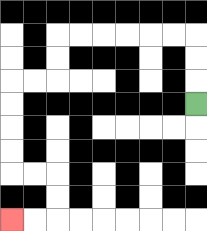{'start': '[8, 4]', 'end': '[0, 9]', 'path_directions': 'U,U,U,L,L,L,L,L,L,D,D,L,L,D,D,D,D,R,R,D,D,L,L', 'path_coordinates': '[[8, 4], [8, 3], [8, 2], [8, 1], [7, 1], [6, 1], [5, 1], [4, 1], [3, 1], [2, 1], [2, 2], [2, 3], [1, 3], [0, 3], [0, 4], [0, 5], [0, 6], [0, 7], [1, 7], [2, 7], [2, 8], [2, 9], [1, 9], [0, 9]]'}